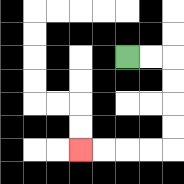{'start': '[5, 2]', 'end': '[3, 6]', 'path_directions': 'R,R,D,D,D,D,L,L,L,L', 'path_coordinates': '[[5, 2], [6, 2], [7, 2], [7, 3], [7, 4], [7, 5], [7, 6], [6, 6], [5, 6], [4, 6], [3, 6]]'}